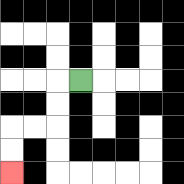{'start': '[3, 3]', 'end': '[0, 7]', 'path_directions': 'L,D,D,L,L,D,D', 'path_coordinates': '[[3, 3], [2, 3], [2, 4], [2, 5], [1, 5], [0, 5], [0, 6], [0, 7]]'}